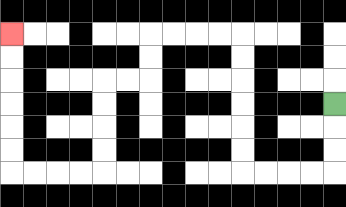{'start': '[14, 4]', 'end': '[0, 1]', 'path_directions': 'D,D,D,L,L,L,L,U,U,U,U,U,U,L,L,L,L,D,D,L,L,D,D,D,D,L,L,L,L,U,U,U,U,U,U', 'path_coordinates': '[[14, 4], [14, 5], [14, 6], [14, 7], [13, 7], [12, 7], [11, 7], [10, 7], [10, 6], [10, 5], [10, 4], [10, 3], [10, 2], [10, 1], [9, 1], [8, 1], [7, 1], [6, 1], [6, 2], [6, 3], [5, 3], [4, 3], [4, 4], [4, 5], [4, 6], [4, 7], [3, 7], [2, 7], [1, 7], [0, 7], [0, 6], [0, 5], [0, 4], [0, 3], [0, 2], [0, 1]]'}